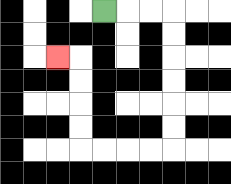{'start': '[4, 0]', 'end': '[2, 2]', 'path_directions': 'R,R,R,D,D,D,D,D,D,L,L,L,L,U,U,U,U,L', 'path_coordinates': '[[4, 0], [5, 0], [6, 0], [7, 0], [7, 1], [7, 2], [7, 3], [7, 4], [7, 5], [7, 6], [6, 6], [5, 6], [4, 6], [3, 6], [3, 5], [3, 4], [3, 3], [3, 2], [2, 2]]'}